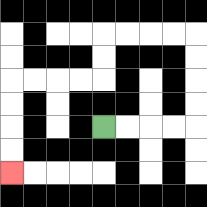{'start': '[4, 5]', 'end': '[0, 7]', 'path_directions': 'R,R,R,R,U,U,U,U,L,L,L,L,D,D,L,L,L,L,D,D,D,D', 'path_coordinates': '[[4, 5], [5, 5], [6, 5], [7, 5], [8, 5], [8, 4], [8, 3], [8, 2], [8, 1], [7, 1], [6, 1], [5, 1], [4, 1], [4, 2], [4, 3], [3, 3], [2, 3], [1, 3], [0, 3], [0, 4], [0, 5], [0, 6], [0, 7]]'}